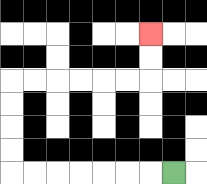{'start': '[7, 7]', 'end': '[6, 1]', 'path_directions': 'L,L,L,L,L,L,L,U,U,U,U,R,R,R,R,R,R,U,U', 'path_coordinates': '[[7, 7], [6, 7], [5, 7], [4, 7], [3, 7], [2, 7], [1, 7], [0, 7], [0, 6], [0, 5], [0, 4], [0, 3], [1, 3], [2, 3], [3, 3], [4, 3], [5, 3], [6, 3], [6, 2], [6, 1]]'}